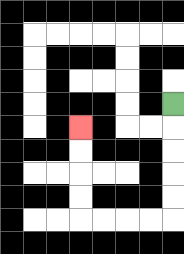{'start': '[7, 4]', 'end': '[3, 5]', 'path_directions': 'D,D,D,D,D,L,L,L,L,U,U,U,U', 'path_coordinates': '[[7, 4], [7, 5], [7, 6], [7, 7], [7, 8], [7, 9], [6, 9], [5, 9], [4, 9], [3, 9], [3, 8], [3, 7], [3, 6], [3, 5]]'}